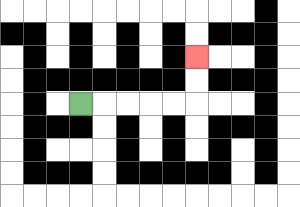{'start': '[3, 4]', 'end': '[8, 2]', 'path_directions': 'R,R,R,R,R,U,U', 'path_coordinates': '[[3, 4], [4, 4], [5, 4], [6, 4], [7, 4], [8, 4], [8, 3], [8, 2]]'}